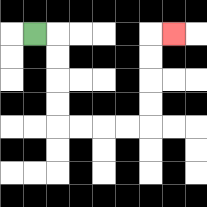{'start': '[1, 1]', 'end': '[7, 1]', 'path_directions': 'R,D,D,D,D,R,R,R,R,U,U,U,U,R', 'path_coordinates': '[[1, 1], [2, 1], [2, 2], [2, 3], [2, 4], [2, 5], [3, 5], [4, 5], [5, 5], [6, 5], [6, 4], [6, 3], [6, 2], [6, 1], [7, 1]]'}